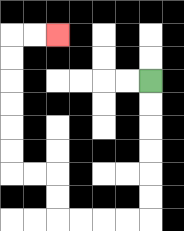{'start': '[6, 3]', 'end': '[2, 1]', 'path_directions': 'D,D,D,D,D,D,L,L,L,L,U,U,L,L,U,U,U,U,U,U,R,R', 'path_coordinates': '[[6, 3], [6, 4], [6, 5], [6, 6], [6, 7], [6, 8], [6, 9], [5, 9], [4, 9], [3, 9], [2, 9], [2, 8], [2, 7], [1, 7], [0, 7], [0, 6], [0, 5], [0, 4], [0, 3], [0, 2], [0, 1], [1, 1], [2, 1]]'}